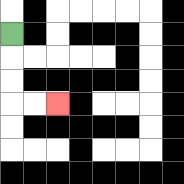{'start': '[0, 1]', 'end': '[2, 4]', 'path_directions': 'D,D,D,R,R', 'path_coordinates': '[[0, 1], [0, 2], [0, 3], [0, 4], [1, 4], [2, 4]]'}